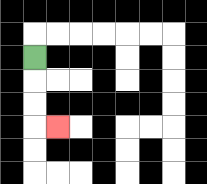{'start': '[1, 2]', 'end': '[2, 5]', 'path_directions': 'D,D,D,R', 'path_coordinates': '[[1, 2], [1, 3], [1, 4], [1, 5], [2, 5]]'}